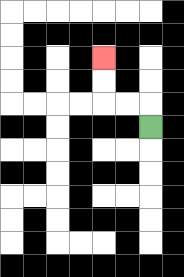{'start': '[6, 5]', 'end': '[4, 2]', 'path_directions': 'U,L,L,U,U', 'path_coordinates': '[[6, 5], [6, 4], [5, 4], [4, 4], [4, 3], [4, 2]]'}